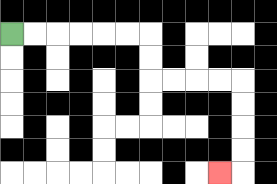{'start': '[0, 1]', 'end': '[9, 7]', 'path_directions': 'R,R,R,R,R,R,D,D,R,R,R,R,D,D,D,D,L', 'path_coordinates': '[[0, 1], [1, 1], [2, 1], [3, 1], [4, 1], [5, 1], [6, 1], [6, 2], [6, 3], [7, 3], [8, 3], [9, 3], [10, 3], [10, 4], [10, 5], [10, 6], [10, 7], [9, 7]]'}